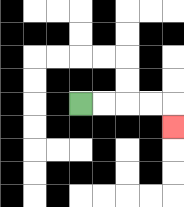{'start': '[3, 4]', 'end': '[7, 5]', 'path_directions': 'R,R,R,R,D', 'path_coordinates': '[[3, 4], [4, 4], [5, 4], [6, 4], [7, 4], [7, 5]]'}